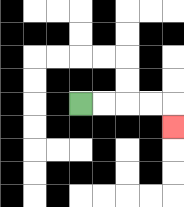{'start': '[3, 4]', 'end': '[7, 5]', 'path_directions': 'R,R,R,R,D', 'path_coordinates': '[[3, 4], [4, 4], [5, 4], [6, 4], [7, 4], [7, 5]]'}